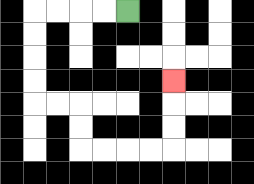{'start': '[5, 0]', 'end': '[7, 3]', 'path_directions': 'L,L,L,L,D,D,D,D,R,R,D,D,R,R,R,R,U,U,U', 'path_coordinates': '[[5, 0], [4, 0], [3, 0], [2, 0], [1, 0], [1, 1], [1, 2], [1, 3], [1, 4], [2, 4], [3, 4], [3, 5], [3, 6], [4, 6], [5, 6], [6, 6], [7, 6], [7, 5], [7, 4], [7, 3]]'}